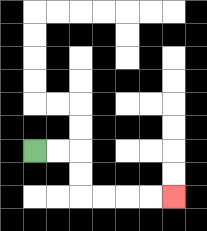{'start': '[1, 6]', 'end': '[7, 8]', 'path_directions': 'R,R,D,D,R,R,R,R', 'path_coordinates': '[[1, 6], [2, 6], [3, 6], [3, 7], [3, 8], [4, 8], [5, 8], [6, 8], [7, 8]]'}